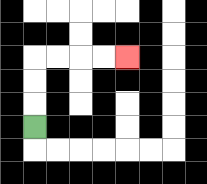{'start': '[1, 5]', 'end': '[5, 2]', 'path_directions': 'U,U,U,R,R,R,R', 'path_coordinates': '[[1, 5], [1, 4], [1, 3], [1, 2], [2, 2], [3, 2], [4, 2], [5, 2]]'}